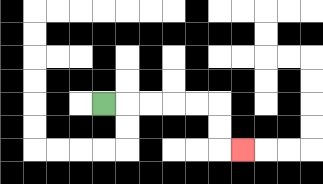{'start': '[4, 4]', 'end': '[10, 6]', 'path_directions': 'R,R,R,R,R,D,D,R', 'path_coordinates': '[[4, 4], [5, 4], [6, 4], [7, 4], [8, 4], [9, 4], [9, 5], [9, 6], [10, 6]]'}